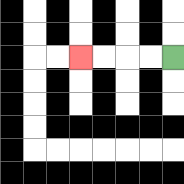{'start': '[7, 2]', 'end': '[3, 2]', 'path_directions': 'L,L,L,L', 'path_coordinates': '[[7, 2], [6, 2], [5, 2], [4, 2], [3, 2]]'}